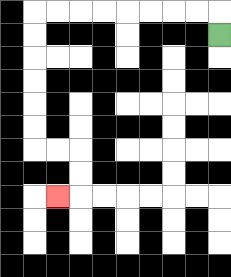{'start': '[9, 1]', 'end': '[2, 8]', 'path_directions': 'U,L,L,L,L,L,L,L,L,D,D,D,D,D,D,R,R,D,D,L', 'path_coordinates': '[[9, 1], [9, 0], [8, 0], [7, 0], [6, 0], [5, 0], [4, 0], [3, 0], [2, 0], [1, 0], [1, 1], [1, 2], [1, 3], [1, 4], [1, 5], [1, 6], [2, 6], [3, 6], [3, 7], [3, 8], [2, 8]]'}